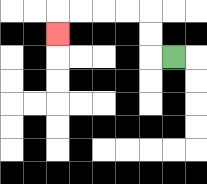{'start': '[7, 2]', 'end': '[2, 1]', 'path_directions': 'L,U,U,L,L,L,L,D', 'path_coordinates': '[[7, 2], [6, 2], [6, 1], [6, 0], [5, 0], [4, 0], [3, 0], [2, 0], [2, 1]]'}